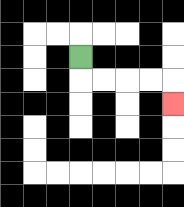{'start': '[3, 2]', 'end': '[7, 4]', 'path_directions': 'D,R,R,R,R,D', 'path_coordinates': '[[3, 2], [3, 3], [4, 3], [5, 3], [6, 3], [7, 3], [7, 4]]'}